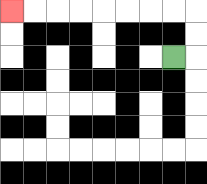{'start': '[7, 2]', 'end': '[0, 0]', 'path_directions': 'R,U,U,L,L,L,L,L,L,L,L', 'path_coordinates': '[[7, 2], [8, 2], [8, 1], [8, 0], [7, 0], [6, 0], [5, 0], [4, 0], [3, 0], [2, 0], [1, 0], [0, 0]]'}